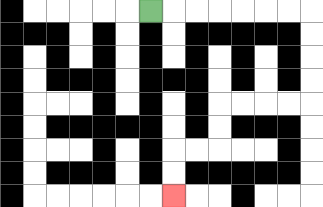{'start': '[6, 0]', 'end': '[7, 8]', 'path_directions': 'R,R,R,R,R,R,R,D,D,D,D,L,L,L,L,D,D,L,L,D,D', 'path_coordinates': '[[6, 0], [7, 0], [8, 0], [9, 0], [10, 0], [11, 0], [12, 0], [13, 0], [13, 1], [13, 2], [13, 3], [13, 4], [12, 4], [11, 4], [10, 4], [9, 4], [9, 5], [9, 6], [8, 6], [7, 6], [7, 7], [7, 8]]'}